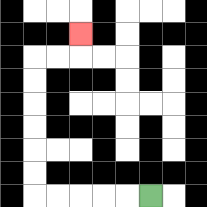{'start': '[6, 8]', 'end': '[3, 1]', 'path_directions': 'L,L,L,L,L,U,U,U,U,U,U,R,R,U', 'path_coordinates': '[[6, 8], [5, 8], [4, 8], [3, 8], [2, 8], [1, 8], [1, 7], [1, 6], [1, 5], [1, 4], [1, 3], [1, 2], [2, 2], [3, 2], [3, 1]]'}